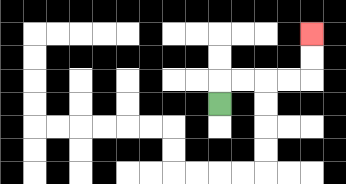{'start': '[9, 4]', 'end': '[13, 1]', 'path_directions': 'U,R,R,R,R,U,U', 'path_coordinates': '[[9, 4], [9, 3], [10, 3], [11, 3], [12, 3], [13, 3], [13, 2], [13, 1]]'}